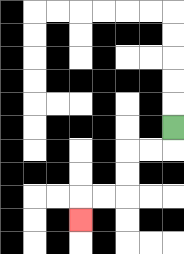{'start': '[7, 5]', 'end': '[3, 9]', 'path_directions': 'D,L,L,D,D,L,L,D', 'path_coordinates': '[[7, 5], [7, 6], [6, 6], [5, 6], [5, 7], [5, 8], [4, 8], [3, 8], [3, 9]]'}